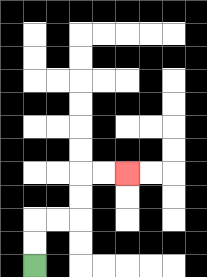{'start': '[1, 11]', 'end': '[5, 7]', 'path_directions': 'U,U,R,R,U,U,R,R', 'path_coordinates': '[[1, 11], [1, 10], [1, 9], [2, 9], [3, 9], [3, 8], [3, 7], [4, 7], [5, 7]]'}